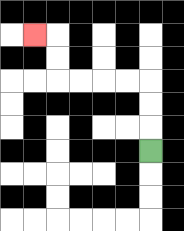{'start': '[6, 6]', 'end': '[1, 1]', 'path_directions': 'U,U,U,L,L,L,L,U,U,L', 'path_coordinates': '[[6, 6], [6, 5], [6, 4], [6, 3], [5, 3], [4, 3], [3, 3], [2, 3], [2, 2], [2, 1], [1, 1]]'}